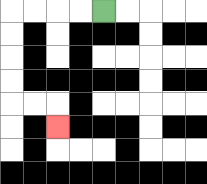{'start': '[4, 0]', 'end': '[2, 5]', 'path_directions': 'L,L,L,L,D,D,D,D,R,R,D', 'path_coordinates': '[[4, 0], [3, 0], [2, 0], [1, 0], [0, 0], [0, 1], [0, 2], [0, 3], [0, 4], [1, 4], [2, 4], [2, 5]]'}